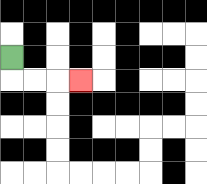{'start': '[0, 2]', 'end': '[3, 3]', 'path_directions': 'D,R,R,R', 'path_coordinates': '[[0, 2], [0, 3], [1, 3], [2, 3], [3, 3]]'}